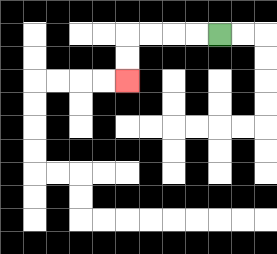{'start': '[9, 1]', 'end': '[5, 3]', 'path_directions': 'L,L,L,L,D,D', 'path_coordinates': '[[9, 1], [8, 1], [7, 1], [6, 1], [5, 1], [5, 2], [5, 3]]'}